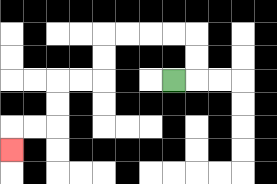{'start': '[7, 3]', 'end': '[0, 6]', 'path_directions': 'R,U,U,L,L,L,L,D,D,L,L,D,D,L,L,D', 'path_coordinates': '[[7, 3], [8, 3], [8, 2], [8, 1], [7, 1], [6, 1], [5, 1], [4, 1], [4, 2], [4, 3], [3, 3], [2, 3], [2, 4], [2, 5], [1, 5], [0, 5], [0, 6]]'}